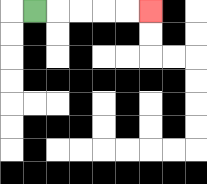{'start': '[1, 0]', 'end': '[6, 0]', 'path_directions': 'R,R,R,R,R', 'path_coordinates': '[[1, 0], [2, 0], [3, 0], [4, 0], [5, 0], [6, 0]]'}